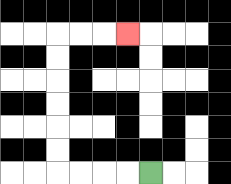{'start': '[6, 7]', 'end': '[5, 1]', 'path_directions': 'L,L,L,L,U,U,U,U,U,U,R,R,R', 'path_coordinates': '[[6, 7], [5, 7], [4, 7], [3, 7], [2, 7], [2, 6], [2, 5], [2, 4], [2, 3], [2, 2], [2, 1], [3, 1], [4, 1], [5, 1]]'}